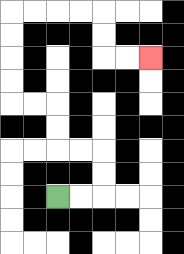{'start': '[2, 8]', 'end': '[6, 2]', 'path_directions': 'R,R,U,U,L,L,U,U,L,L,U,U,U,U,R,R,R,R,D,D,R,R', 'path_coordinates': '[[2, 8], [3, 8], [4, 8], [4, 7], [4, 6], [3, 6], [2, 6], [2, 5], [2, 4], [1, 4], [0, 4], [0, 3], [0, 2], [0, 1], [0, 0], [1, 0], [2, 0], [3, 0], [4, 0], [4, 1], [4, 2], [5, 2], [6, 2]]'}